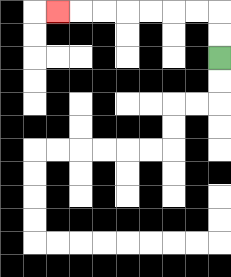{'start': '[9, 2]', 'end': '[2, 0]', 'path_directions': 'U,U,L,L,L,L,L,L,L', 'path_coordinates': '[[9, 2], [9, 1], [9, 0], [8, 0], [7, 0], [6, 0], [5, 0], [4, 0], [3, 0], [2, 0]]'}